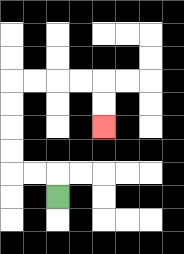{'start': '[2, 8]', 'end': '[4, 5]', 'path_directions': 'U,L,L,U,U,U,U,R,R,R,R,D,D', 'path_coordinates': '[[2, 8], [2, 7], [1, 7], [0, 7], [0, 6], [0, 5], [0, 4], [0, 3], [1, 3], [2, 3], [3, 3], [4, 3], [4, 4], [4, 5]]'}